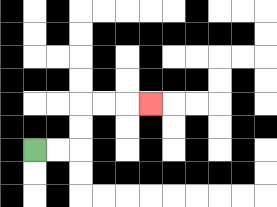{'start': '[1, 6]', 'end': '[6, 4]', 'path_directions': 'R,R,U,U,R,R,R', 'path_coordinates': '[[1, 6], [2, 6], [3, 6], [3, 5], [3, 4], [4, 4], [5, 4], [6, 4]]'}